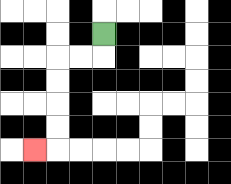{'start': '[4, 1]', 'end': '[1, 6]', 'path_directions': 'D,L,L,D,D,D,D,L', 'path_coordinates': '[[4, 1], [4, 2], [3, 2], [2, 2], [2, 3], [2, 4], [2, 5], [2, 6], [1, 6]]'}